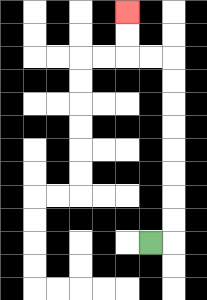{'start': '[6, 10]', 'end': '[5, 0]', 'path_directions': 'R,U,U,U,U,U,U,U,U,L,L,U,U', 'path_coordinates': '[[6, 10], [7, 10], [7, 9], [7, 8], [7, 7], [7, 6], [7, 5], [7, 4], [7, 3], [7, 2], [6, 2], [5, 2], [5, 1], [5, 0]]'}